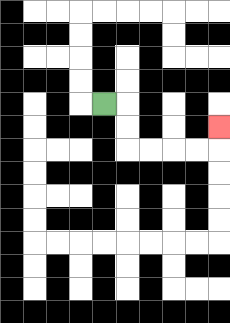{'start': '[4, 4]', 'end': '[9, 5]', 'path_directions': 'R,D,D,R,R,R,R,U', 'path_coordinates': '[[4, 4], [5, 4], [5, 5], [5, 6], [6, 6], [7, 6], [8, 6], [9, 6], [9, 5]]'}